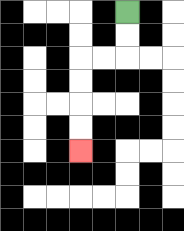{'start': '[5, 0]', 'end': '[3, 6]', 'path_directions': 'D,D,L,L,D,D,D,D', 'path_coordinates': '[[5, 0], [5, 1], [5, 2], [4, 2], [3, 2], [3, 3], [3, 4], [3, 5], [3, 6]]'}